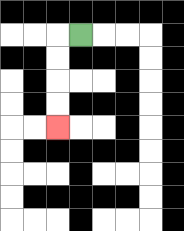{'start': '[3, 1]', 'end': '[2, 5]', 'path_directions': 'L,D,D,D,D', 'path_coordinates': '[[3, 1], [2, 1], [2, 2], [2, 3], [2, 4], [2, 5]]'}